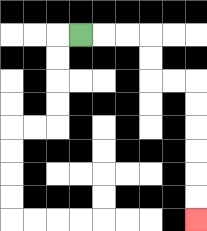{'start': '[3, 1]', 'end': '[8, 9]', 'path_directions': 'R,R,R,D,D,R,R,D,D,D,D,D,D', 'path_coordinates': '[[3, 1], [4, 1], [5, 1], [6, 1], [6, 2], [6, 3], [7, 3], [8, 3], [8, 4], [8, 5], [8, 6], [8, 7], [8, 8], [8, 9]]'}